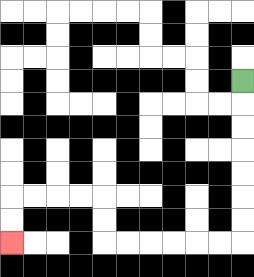{'start': '[10, 3]', 'end': '[0, 10]', 'path_directions': 'D,D,D,D,D,D,D,L,L,L,L,L,L,U,U,L,L,L,L,D,D', 'path_coordinates': '[[10, 3], [10, 4], [10, 5], [10, 6], [10, 7], [10, 8], [10, 9], [10, 10], [9, 10], [8, 10], [7, 10], [6, 10], [5, 10], [4, 10], [4, 9], [4, 8], [3, 8], [2, 8], [1, 8], [0, 8], [0, 9], [0, 10]]'}